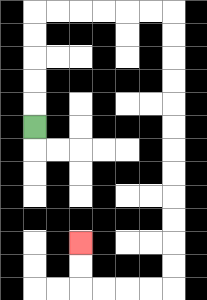{'start': '[1, 5]', 'end': '[3, 10]', 'path_directions': 'U,U,U,U,U,R,R,R,R,R,R,D,D,D,D,D,D,D,D,D,D,D,D,L,L,L,L,U,U', 'path_coordinates': '[[1, 5], [1, 4], [1, 3], [1, 2], [1, 1], [1, 0], [2, 0], [3, 0], [4, 0], [5, 0], [6, 0], [7, 0], [7, 1], [7, 2], [7, 3], [7, 4], [7, 5], [7, 6], [7, 7], [7, 8], [7, 9], [7, 10], [7, 11], [7, 12], [6, 12], [5, 12], [4, 12], [3, 12], [3, 11], [3, 10]]'}